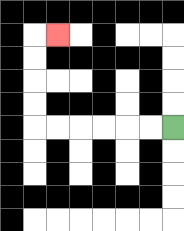{'start': '[7, 5]', 'end': '[2, 1]', 'path_directions': 'L,L,L,L,L,L,U,U,U,U,R', 'path_coordinates': '[[7, 5], [6, 5], [5, 5], [4, 5], [3, 5], [2, 5], [1, 5], [1, 4], [1, 3], [1, 2], [1, 1], [2, 1]]'}